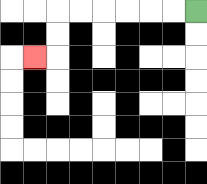{'start': '[8, 0]', 'end': '[1, 2]', 'path_directions': 'L,L,L,L,L,L,D,D,L', 'path_coordinates': '[[8, 0], [7, 0], [6, 0], [5, 0], [4, 0], [3, 0], [2, 0], [2, 1], [2, 2], [1, 2]]'}